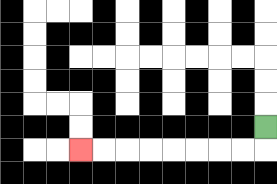{'start': '[11, 5]', 'end': '[3, 6]', 'path_directions': 'D,L,L,L,L,L,L,L,L', 'path_coordinates': '[[11, 5], [11, 6], [10, 6], [9, 6], [8, 6], [7, 6], [6, 6], [5, 6], [4, 6], [3, 6]]'}